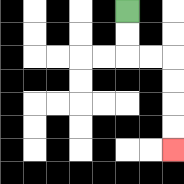{'start': '[5, 0]', 'end': '[7, 6]', 'path_directions': 'D,D,R,R,D,D,D,D', 'path_coordinates': '[[5, 0], [5, 1], [5, 2], [6, 2], [7, 2], [7, 3], [7, 4], [7, 5], [7, 6]]'}